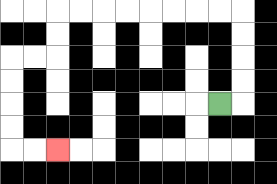{'start': '[9, 4]', 'end': '[2, 6]', 'path_directions': 'R,U,U,U,U,L,L,L,L,L,L,L,L,D,D,L,L,D,D,D,D,R,R', 'path_coordinates': '[[9, 4], [10, 4], [10, 3], [10, 2], [10, 1], [10, 0], [9, 0], [8, 0], [7, 0], [6, 0], [5, 0], [4, 0], [3, 0], [2, 0], [2, 1], [2, 2], [1, 2], [0, 2], [0, 3], [0, 4], [0, 5], [0, 6], [1, 6], [2, 6]]'}